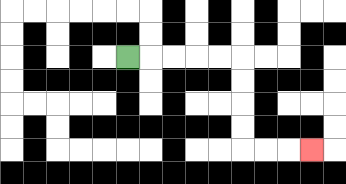{'start': '[5, 2]', 'end': '[13, 6]', 'path_directions': 'R,R,R,R,R,D,D,D,D,R,R,R', 'path_coordinates': '[[5, 2], [6, 2], [7, 2], [8, 2], [9, 2], [10, 2], [10, 3], [10, 4], [10, 5], [10, 6], [11, 6], [12, 6], [13, 6]]'}